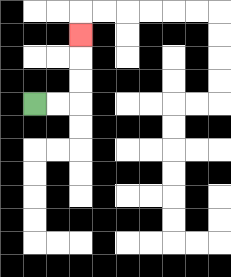{'start': '[1, 4]', 'end': '[3, 1]', 'path_directions': 'R,R,U,U,U', 'path_coordinates': '[[1, 4], [2, 4], [3, 4], [3, 3], [3, 2], [3, 1]]'}